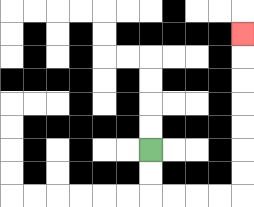{'start': '[6, 6]', 'end': '[10, 1]', 'path_directions': 'D,D,R,R,R,R,U,U,U,U,U,U,U', 'path_coordinates': '[[6, 6], [6, 7], [6, 8], [7, 8], [8, 8], [9, 8], [10, 8], [10, 7], [10, 6], [10, 5], [10, 4], [10, 3], [10, 2], [10, 1]]'}